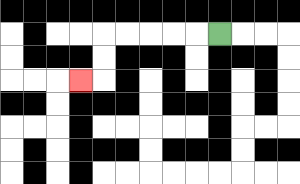{'start': '[9, 1]', 'end': '[3, 3]', 'path_directions': 'L,L,L,L,L,D,D,L', 'path_coordinates': '[[9, 1], [8, 1], [7, 1], [6, 1], [5, 1], [4, 1], [4, 2], [4, 3], [3, 3]]'}